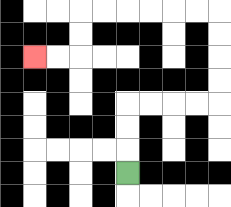{'start': '[5, 7]', 'end': '[1, 2]', 'path_directions': 'U,U,U,R,R,R,R,U,U,U,U,L,L,L,L,L,L,D,D,L,L', 'path_coordinates': '[[5, 7], [5, 6], [5, 5], [5, 4], [6, 4], [7, 4], [8, 4], [9, 4], [9, 3], [9, 2], [9, 1], [9, 0], [8, 0], [7, 0], [6, 0], [5, 0], [4, 0], [3, 0], [3, 1], [3, 2], [2, 2], [1, 2]]'}